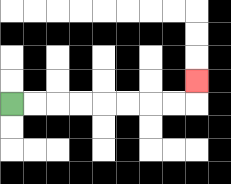{'start': '[0, 4]', 'end': '[8, 3]', 'path_directions': 'R,R,R,R,R,R,R,R,U', 'path_coordinates': '[[0, 4], [1, 4], [2, 4], [3, 4], [4, 4], [5, 4], [6, 4], [7, 4], [8, 4], [8, 3]]'}